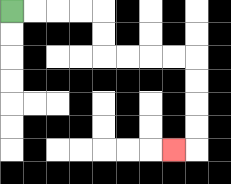{'start': '[0, 0]', 'end': '[7, 6]', 'path_directions': 'R,R,R,R,D,D,R,R,R,R,D,D,D,D,L', 'path_coordinates': '[[0, 0], [1, 0], [2, 0], [3, 0], [4, 0], [4, 1], [4, 2], [5, 2], [6, 2], [7, 2], [8, 2], [8, 3], [8, 4], [8, 5], [8, 6], [7, 6]]'}